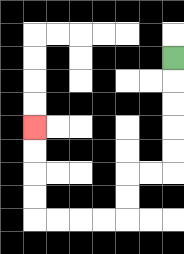{'start': '[7, 2]', 'end': '[1, 5]', 'path_directions': 'D,D,D,D,D,L,L,D,D,L,L,L,L,U,U,U,U', 'path_coordinates': '[[7, 2], [7, 3], [7, 4], [7, 5], [7, 6], [7, 7], [6, 7], [5, 7], [5, 8], [5, 9], [4, 9], [3, 9], [2, 9], [1, 9], [1, 8], [1, 7], [1, 6], [1, 5]]'}